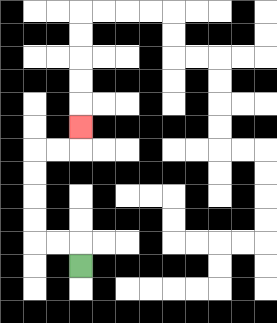{'start': '[3, 11]', 'end': '[3, 5]', 'path_directions': 'U,L,L,U,U,U,U,R,R,U', 'path_coordinates': '[[3, 11], [3, 10], [2, 10], [1, 10], [1, 9], [1, 8], [1, 7], [1, 6], [2, 6], [3, 6], [3, 5]]'}